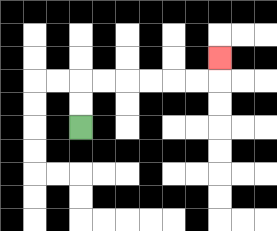{'start': '[3, 5]', 'end': '[9, 2]', 'path_directions': 'U,U,R,R,R,R,R,R,U', 'path_coordinates': '[[3, 5], [3, 4], [3, 3], [4, 3], [5, 3], [6, 3], [7, 3], [8, 3], [9, 3], [9, 2]]'}